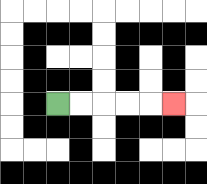{'start': '[2, 4]', 'end': '[7, 4]', 'path_directions': 'R,R,R,R,R', 'path_coordinates': '[[2, 4], [3, 4], [4, 4], [5, 4], [6, 4], [7, 4]]'}